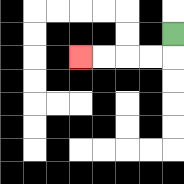{'start': '[7, 1]', 'end': '[3, 2]', 'path_directions': 'D,L,L,L,L', 'path_coordinates': '[[7, 1], [7, 2], [6, 2], [5, 2], [4, 2], [3, 2]]'}